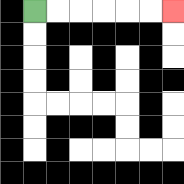{'start': '[1, 0]', 'end': '[7, 0]', 'path_directions': 'R,R,R,R,R,R', 'path_coordinates': '[[1, 0], [2, 0], [3, 0], [4, 0], [5, 0], [6, 0], [7, 0]]'}